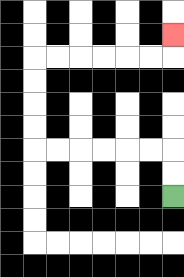{'start': '[7, 8]', 'end': '[7, 1]', 'path_directions': 'U,U,L,L,L,L,L,L,U,U,U,U,R,R,R,R,R,R,U', 'path_coordinates': '[[7, 8], [7, 7], [7, 6], [6, 6], [5, 6], [4, 6], [3, 6], [2, 6], [1, 6], [1, 5], [1, 4], [1, 3], [1, 2], [2, 2], [3, 2], [4, 2], [5, 2], [6, 2], [7, 2], [7, 1]]'}